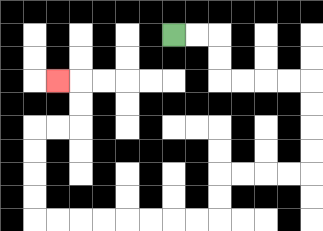{'start': '[7, 1]', 'end': '[2, 3]', 'path_directions': 'R,R,D,D,R,R,R,R,D,D,D,D,L,L,L,L,D,D,L,L,L,L,L,L,L,L,U,U,U,U,R,R,U,U,L', 'path_coordinates': '[[7, 1], [8, 1], [9, 1], [9, 2], [9, 3], [10, 3], [11, 3], [12, 3], [13, 3], [13, 4], [13, 5], [13, 6], [13, 7], [12, 7], [11, 7], [10, 7], [9, 7], [9, 8], [9, 9], [8, 9], [7, 9], [6, 9], [5, 9], [4, 9], [3, 9], [2, 9], [1, 9], [1, 8], [1, 7], [1, 6], [1, 5], [2, 5], [3, 5], [3, 4], [3, 3], [2, 3]]'}